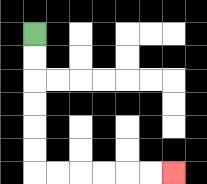{'start': '[1, 1]', 'end': '[7, 7]', 'path_directions': 'D,D,D,D,D,D,R,R,R,R,R,R', 'path_coordinates': '[[1, 1], [1, 2], [1, 3], [1, 4], [1, 5], [1, 6], [1, 7], [2, 7], [3, 7], [4, 7], [5, 7], [6, 7], [7, 7]]'}